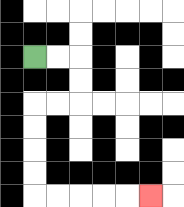{'start': '[1, 2]', 'end': '[6, 8]', 'path_directions': 'R,R,D,D,L,L,D,D,D,D,R,R,R,R,R', 'path_coordinates': '[[1, 2], [2, 2], [3, 2], [3, 3], [3, 4], [2, 4], [1, 4], [1, 5], [1, 6], [1, 7], [1, 8], [2, 8], [3, 8], [4, 8], [5, 8], [6, 8]]'}